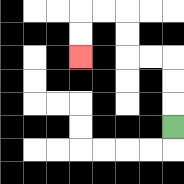{'start': '[7, 5]', 'end': '[3, 2]', 'path_directions': 'U,U,U,L,L,U,U,L,L,D,D', 'path_coordinates': '[[7, 5], [7, 4], [7, 3], [7, 2], [6, 2], [5, 2], [5, 1], [5, 0], [4, 0], [3, 0], [3, 1], [3, 2]]'}